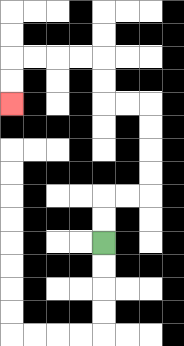{'start': '[4, 10]', 'end': '[0, 4]', 'path_directions': 'U,U,R,R,U,U,U,U,L,L,U,U,L,L,L,L,D,D', 'path_coordinates': '[[4, 10], [4, 9], [4, 8], [5, 8], [6, 8], [6, 7], [6, 6], [6, 5], [6, 4], [5, 4], [4, 4], [4, 3], [4, 2], [3, 2], [2, 2], [1, 2], [0, 2], [0, 3], [0, 4]]'}